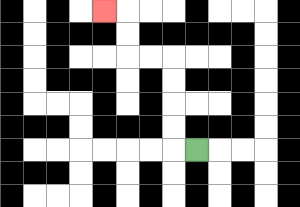{'start': '[8, 6]', 'end': '[4, 0]', 'path_directions': 'L,U,U,U,U,L,L,U,U,L', 'path_coordinates': '[[8, 6], [7, 6], [7, 5], [7, 4], [7, 3], [7, 2], [6, 2], [5, 2], [5, 1], [5, 0], [4, 0]]'}